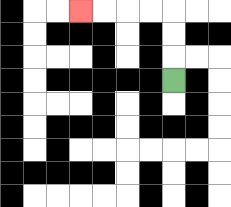{'start': '[7, 3]', 'end': '[3, 0]', 'path_directions': 'U,U,U,L,L,L,L', 'path_coordinates': '[[7, 3], [7, 2], [7, 1], [7, 0], [6, 0], [5, 0], [4, 0], [3, 0]]'}